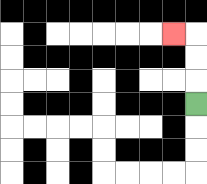{'start': '[8, 4]', 'end': '[7, 1]', 'path_directions': 'U,U,U,L', 'path_coordinates': '[[8, 4], [8, 3], [8, 2], [8, 1], [7, 1]]'}